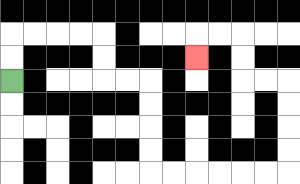{'start': '[0, 3]', 'end': '[8, 2]', 'path_directions': 'U,U,R,R,R,R,D,D,R,R,D,D,D,D,R,R,R,R,R,R,U,U,U,U,L,L,U,U,L,L,D', 'path_coordinates': '[[0, 3], [0, 2], [0, 1], [1, 1], [2, 1], [3, 1], [4, 1], [4, 2], [4, 3], [5, 3], [6, 3], [6, 4], [6, 5], [6, 6], [6, 7], [7, 7], [8, 7], [9, 7], [10, 7], [11, 7], [12, 7], [12, 6], [12, 5], [12, 4], [12, 3], [11, 3], [10, 3], [10, 2], [10, 1], [9, 1], [8, 1], [8, 2]]'}